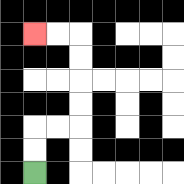{'start': '[1, 7]', 'end': '[1, 1]', 'path_directions': 'U,U,R,R,U,U,U,U,L,L', 'path_coordinates': '[[1, 7], [1, 6], [1, 5], [2, 5], [3, 5], [3, 4], [3, 3], [3, 2], [3, 1], [2, 1], [1, 1]]'}